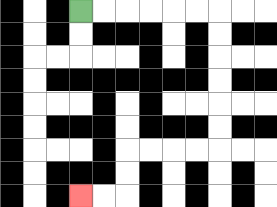{'start': '[3, 0]', 'end': '[3, 8]', 'path_directions': 'R,R,R,R,R,R,D,D,D,D,D,D,L,L,L,L,D,D,L,L', 'path_coordinates': '[[3, 0], [4, 0], [5, 0], [6, 0], [7, 0], [8, 0], [9, 0], [9, 1], [9, 2], [9, 3], [9, 4], [9, 5], [9, 6], [8, 6], [7, 6], [6, 6], [5, 6], [5, 7], [5, 8], [4, 8], [3, 8]]'}